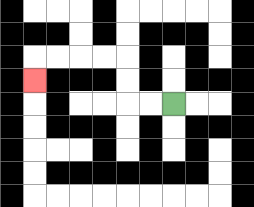{'start': '[7, 4]', 'end': '[1, 3]', 'path_directions': 'L,L,U,U,L,L,L,L,D', 'path_coordinates': '[[7, 4], [6, 4], [5, 4], [5, 3], [5, 2], [4, 2], [3, 2], [2, 2], [1, 2], [1, 3]]'}